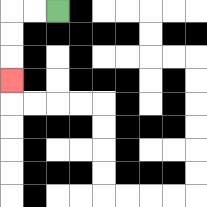{'start': '[2, 0]', 'end': '[0, 3]', 'path_directions': 'L,L,D,D,D', 'path_coordinates': '[[2, 0], [1, 0], [0, 0], [0, 1], [0, 2], [0, 3]]'}